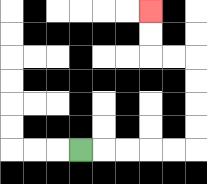{'start': '[3, 6]', 'end': '[6, 0]', 'path_directions': 'R,R,R,R,R,U,U,U,U,L,L,U,U', 'path_coordinates': '[[3, 6], [4, 6], [5, 6], [6, 6], [7, 6], [8, 6], [8, 5], [8, 4], [8, 3], [8, 2], [7, 2], [6, 2], [6, 1], [6, 0]]'}